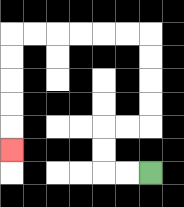{'start': '[6, 7]', 'end': '[0, 6]', 'path_directions': 'L,L,U,U,R,R,U,U,U,U,L,L,L,L,L,L,D,D,D,D,D', 'path_coordinates': '[[6, 7], [5, 7], [4, 7], [4, 6], [4, 5], [5, 5], [6, 5], [6, 4], [6, 3], [6, 2], [6, 1], [5, 1], [4, 1], [3, 1], [2, 1], [1, 1], [0, 1], [0, 2], [0, 3], [0, 4], [0, 5], [0, 6]]'}